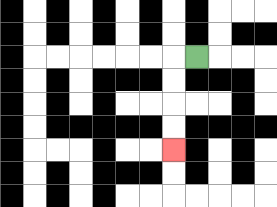{'start': '[8, 2]', 'end': '[7, 6]', 'path_directions': 'L,D,D,D,D', 'path_coordinates': '[[8, 2], [7, 2], [7, 3], [7, 4], [7, 5], [7, 6]]'}